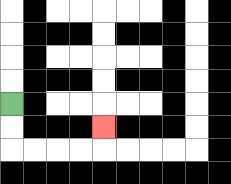{'start': '[0, 4]', 'end': '[4, 5]', 'path_directions': 'D,D,R,R,R,R,U', 'path_coordinates': '[[0, 4], [0, 5], [0, 6], [1, 6], [2, 6], [3, 6], [4, 6], [4, 5]]'}